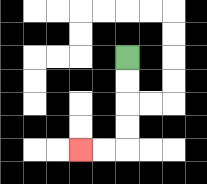{'start': '[5, 2]', 'end': '[3, 6]', 'path_directions': 'D,D,D,D,L,L', 'path_coordinates': '[[5, 2], [5, 3], [5, 4], [5, 5], [5, 6], [4, 6], [3, 6]]'}